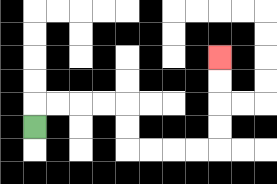{'start': '[1, 5]', 'end': '[9, 2]', 'path_directions': 'U,R,R,R,R,D,D,R,R,R,R,U,U,U,U', 'path_coordinates': '[[1, 5], [1, 4], [2, 4], [3, 4], [4, 4], [5, 4], [5, 5], [5, 6], [6, 6], [7, 6], [8, 6], [9, 6], [9, 5], [9, 4], [9, 3], [9, 2]]'}